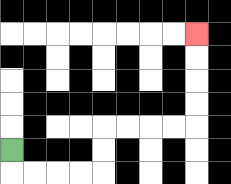{'start': '[0, 6]', 'end': '[8, 1]', 'path_directions': 'D,R,R,R,R,U,U,R,R,R,R,U,U,U,U', 'path_coordinates': '[[0, 6], [0, 7], [1, 7], [2, 7], [3, 7], [4, 7], [4, 6], [4, 5], [5, 5], [6, 5], [7, 5], [8, 5], [8, 4], [8, 3], [8, 2], [8, 1]]'}